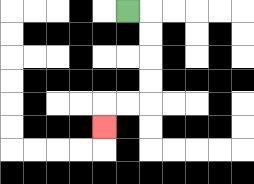{'start': '[5, 0]', 'end': '[4, 5]', 'path_directions': 'R,D,D,D,D,L,L,D', 'path_coordinates': '[[5, 0], [6, 0], [6, 1], [6, 2], [6, 3], [6, 4], [5, 4], [4, 4], [4, 5]]'}